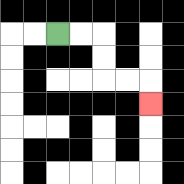{'start': '[2, 1]', 'end': '[6, 4]', 'path_directions': 'R,R,D,D,R,R,D', 'path_coordinates': '[[2, 1], [3, 1], [4, 1], [4, 2], [4, 3], [5, 3], [6, 3], [6, 4]]'}